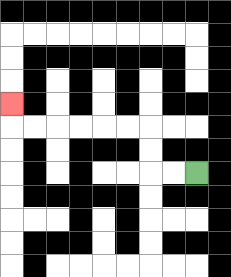{'start': '[8, 7]', 'end': '[0, 4]', 'path_directions': 'L,L,U,U,L,L,L,L,L,L,U', 'path_coordinates': '[[8, 7], [7, 7], [6, 7], [6, 6], [6, 5], [5, 5], [4, 5], [3, 5], [2, 5], [1, 5], [0, 5], [0, 4]]'}